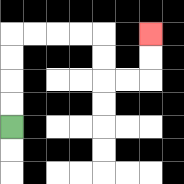{'start': '[0, 5]', 'end': '[6, 1]', 'path_directions': 'U,U,U,U,R,R,R,R,D,D,R,R,U,U', 'path_coordinates': '[[0, 5], [0, 4], [0, 3], [0, 2], [0, 1], [1, 1], [2, 1], [3, 1], [4, 1], [4, 2], [4, 3], [5, 3], [6, 3], [6, 2], [6, 1]]'}